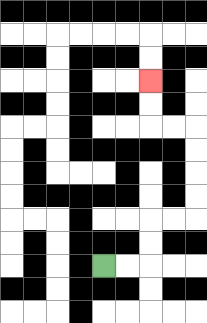{'start': '[4, 11]', 'end': '[6, 3]', 'path_directions': 'R,R,U,U,R,R,U,U,U,U,L,L,U,U', 'path_coordinates': '[[4, 11], [5, 11], [6, 11], [6, 10], [6, 9], [7, 9], [8, 9], [8, 8], [8, 7], [8, 6], [8, 5], [7, 5], [6, 5], [6, 4], [6, 3]]'}